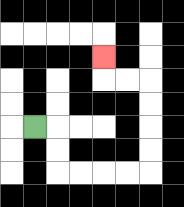{'start': '[1, 5]', 'end': '[4, 2]', 'path_directions': 'R,D,D,R,R,R,R,U,U,U,U,L,L,U', 'path_coordinates': '[[1, 5], [2, 5], [2, 6], [2, 7], [3, 7], [4, 7], [5, 7], [6, 7], [6, 6], [6, 5], [6, 4], [6, 3], [5, 3], [4, 3], [4, 2]]'}